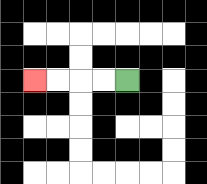{'start': '[5, 3]', 'end': '[1, 3]', 'path_directions': 'L,L,L,L', 'path_coordinates': '[[5, 3], [4, 3], [3, 3], [2, 3], [1, 3]]'}